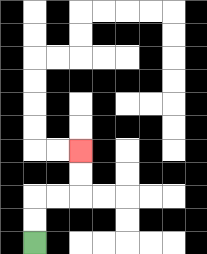{'start': '[1, 10]', 'end': '[3, 6]', 'path_directions': 'U,U,R,R,U,U', 'path_coordinates': '[[1, 10], [1, 9], [1, 8], [2, 8], [3, 8], [3, 7], [3, 6]]'}